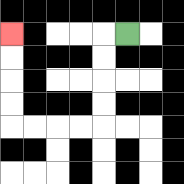{'start': '[5, 1]', 'end': '[0, 1]', 'path_directions': 'L,D,D,D,D,L,L,L,L,U,U,U,U', 'path_coordinates': '[[5, 1], [4, 1], [4, 2], [4, 3], [4, 4], [4, 5], [3, 5], [2, 5], [1, 5], [0, 5], [0, 4], [0, 3], [0, 2], [0, 1]]'}